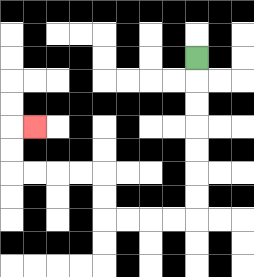{'start': '[8, 2]', 'end': '[1, 5]', 'path_directions': 'D,D,D,D,D,D,D,L,L,L,L,U,U,L,L,L,L,U,U,R', 'path_coordinates': '[[8, 2], [8, 3], [8, 4], [8, 5], [8, 6], [8, 7], [8, 8], [8, 9], [7, 9], [6, 9], [5, 9], [4, 9], [4, 8], [4, 7], [3, 7], [2, 7], [1, 7], [0, 7], [0, 6], [0, 5], [1, 5]]'}